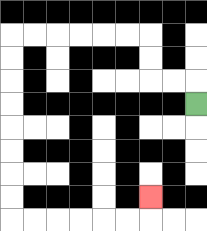{'start': '[8, 4]', 'end': '[6, 8]', 'path_directions': 'U,L,L,U,U,L,L,L,L,L,L,D,D,D,D,D,D,D,D,R,R,R,R,R,R,U', 'path_coordinates': '[[8, 4], [8, 3], [7, 3], [6, 3], [6, 2], [6, 1], [5, 1], [4, 1], [3, 1], [2, 1], [1, 1], [0, 1], [0, 2], [0, 3], [0, 4], [0, 5], [0, 6], [0, 7], [0, 8], [0, 9], [1, 9], [2, 9], [3, 9], [4, 9], [5, 9], [6, 9], [6, 8]]'}